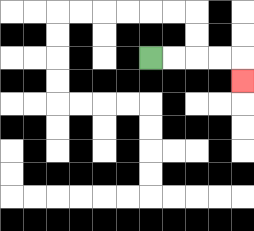{'start': '[6, 2]', 'end': '[10, 3]', 'path_directions': 'R,R,R,R,D', 'path_coordinates': '[[6, 2], [7, 2], [8, 2], [9, 2], [10, 2], [10, 3]]'}